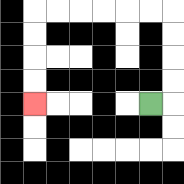{'start': '[6, 4]', 'end': '[1, 4]', 'path_directions': 'R,U,U,U,U,L,L,L,L,L,L,D,D,D,D', 'path_coordinates': '[[6, 4], [7, 4], [7, 3], [7, 2], [7, 1], [7, 0], [6, 0], [5, 0], [4, 0], [3, 0], [2, 0], [1, 0], [1, 1], [1, 2], [1, 3], [1, 4]]'}